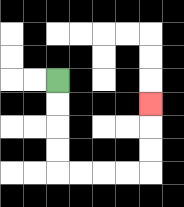{'start': '[2, 3]', 'end': '[6, 4]', 'path_directions': 'D,D,D,D,R,R,R,R,U,U,U', 'path_coordinates': '[[2, 3], [2, 4], [2, 5], [2, 6], [2, 7], [3, 7], [4, 7], [5, 7], [6, 7], [6, 6], [6, 5], [6, 4]]'}